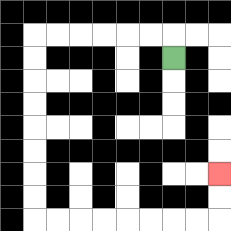{'start': '[7, 2]', 'end': '[9, 7]', 'path_directions': 'U,L,L,L,L,L,L,D,D,D,D,D,D,D,D,R,R,R,R,R,R,R,R,U,U', 'path_coordinates': '[[7, 2], [7, 1], [6, 1], [5, 1], [4, 1], [3, 1], [2, 1], [1, 1], [1, 2], [1, 3], [1, 4], [1, 5], [1, 6], [1, 7], [1, 8], [1, 9], [2, 9], [3, 9], [4, 9], [5, 9], [6, 9], [7, 9], [8, 9], [9, 9], [9, 8], [9, 7]]'}